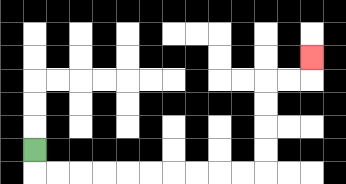{'start': '[1, 6]', 'end': '[13, 2]', 'path_directions': 'D,R,R,R,R,R,R,R,R,R,R,U,U,U,U,R,R,U', 'path_coordinates': '[[1, 6], [1, 7], [2, 7], [3, 7], [4, 7], [5, 7], [6, 7], [7, 7], [8, 7], [9, 7], [10, 7], [11, 7], [11, 6], [11, 5], [11, 4], [11, 3], [12, 3], [13, 3], [13, 2]]'}